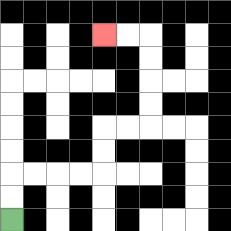{'start': '[0, 9]', 'end': '[4, 1]', 'path_directions': 'U,U,R,R,R,R,U,U,R,R,U,U,U,U,L,L', 'path_coordinates': '[[0, 9], [0, 8], [0, 7], [1, 7], [2, 7], [3, 7], [4, 7], [4, 6], [4, 5], [5, 5], [6, 5], [6, 4], [6, 3], [6, 2], [6, 1], [5, 1], [4, 1]]'}